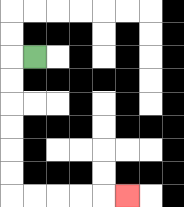{'start': '[1, 2]', 'end': '[5, 8]', 'path_directions': 'L,D,D,D,D,D,D,R,R,R,R,R', 'path_coordinates': '[[1, 2], [0, 2], [0, 3], [0, 4], [0, 5], [0, 6], [0, 7], [0, 8], [1, 8], [2, 8], [3, 8], [4, 8], [5, 8]]'}